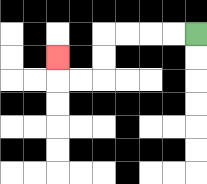{'start': '[8, 1]', 'end': '[2, 2]', 'path_directions': 'L,L,L,L,D,D,L,L,U', 'path_coordinates': '[[8, 1], [7, 1], [6, 1], [5, 1], [4, 1], [4, 2], [4, 3], [3, 3], [2, 3], [2, 2]]'}